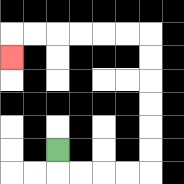{'start': '[2, 6]', 'end': '[0, 2]', 'path_directions': 'D,R,R,R,R,U,U,U,U,U,U,L,L,L,L,L,L,D', 'path_coordinates': '[[2, 6], [2, 7], [3, 7], [4, 7], [5, 7], [6, 7], [6, 6], [6, 5], [6, 4], [6, 3], [6, 2], [6, 1], [5, 1], [4, 1], [3, 1], [2, 1], [1, 1], [0, 1], [0, 2]]'}